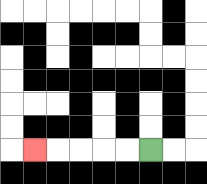{'start': '[6, 6]', 'end': '[1, 6]', 'path_directions': 'L,L,L,L,L', 'path_coordinates': '[[6, 6], [5, 6], [4, 6], [3, 6], [2, 6], [1, 6]]'}